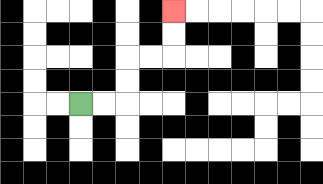{'start': '[3, 4]', 'end': '[7, 0]', 'path_directions': 'R,R,U,U,R,R,U,U', 'path_coordinates': '[[3, 4], [4, 4], [5, 4], [5, 3], [5, 2], [6, 2], [7, 2], [7, 1], [7, 0]]'}